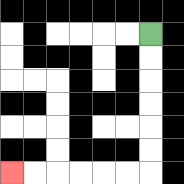{'start': '[6, 1]', 'end': '[0, 7]', 'path_directions': 'D,D,D,D,D,D,L,L,L,L,L,L', 'path_coordinates': '[[6, 1], [6, 2], [6, 3], [6, 4], [6, 5], [6, 6], [6, 7], [5, 7], [4, 7], [3, 7], [2, 7], [1, 7], [0, 7]]'}